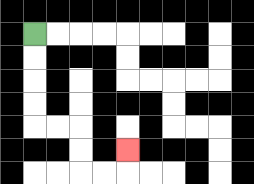{'start': '[1, 1]', 'end': '[5, 6]', 'path_directions': 'D,D,D,D,R,R,D,D,R,R,U', 'path_coordinates': '[[1, 1], [1, 2], [1, 3], [1, 4], [1, 5], [2, 5], [3, 5], [3, 6], [3, 7], [4, 7], [5, 7], [5, 6]]'}